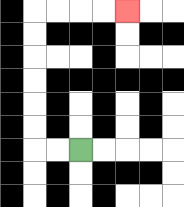{'start': '[3, 6]', 'end': '[5, 0]', 'path_directions': 'L,L,U,U,U,U,U,U,R,R,R,R', 'path_coordinates': '[[3, 6], [2, 6], [1, 6], [1, 5], [1, 4], [1, 3], [1, 2], [1, 1], [1, 0], [2, 0], [3, 0], [4, 0], [5, 0]]'}